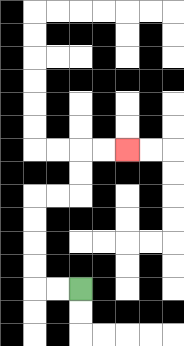{'start': '[3, 12]', 'end': '[5, 6]', 'path_directions': 'L,L,U,U,U,U,R,R,U,U,R,R', 'path_coordinates': '[[3, 12], [2, 12], [1, 12], [1, 11], [1, 10], [1, 9], [1, 8], [2, 8], [3, 8], [3, 7], [3, 6], [4, 6], [5, 6]]'}